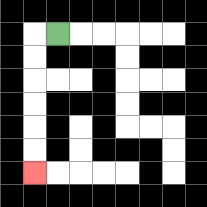{'start': '[2, 1]', 'end': '[1, 7]', 'path_directions': 'L,D,D,D,D,D,D', 'path_coordinates': '[[2, 1], [1, 1], [1, 2], [1, 3], [1, 4], [1, 5], [1, 6], [1, 7]]'}